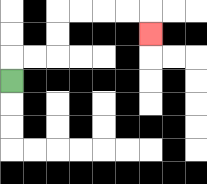{'start': '[0, 3]', 'end': '[6, 1]', 'path_directions': 'U,R,R,U,U,R,R,R,R,D', 'path_coordinates': '[[0, 3], [0, 2], [1, 2], [2, 2], [2, 1], [2, 0], [3, 0], [4, 0], [5, 0], [6, 0], [6, 1]]'}